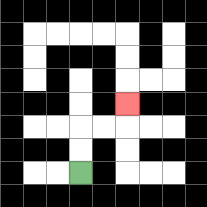{'start': '[3, 7]', 'end': '[5, 4]', 'path_directions': 'U,U,R,R,U', 'path_coordinates': '[[3, 7], [3, 6], [3, 5], [4, 5], [5, 5], [5, 4]]'}